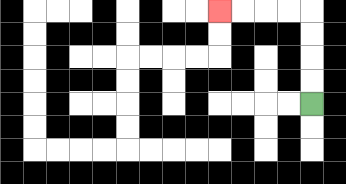{'start': '[13, 4]', 'end': '[9, 0]', 'path_directions': 'U,U,U,U,L,L,L,L', 'path_coordinates': '[[13, 4], [13, 3], [13, 2], [13, 1], [13, 0], [12, 0], [11, 0], [10, 0], [9, 0]]'}